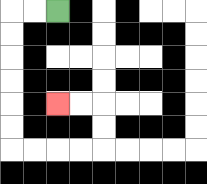{'start': '[2, 0]', 'end': '[2, 4]', 'path_directions': 'L,L,D,D,D,D,D,D,R,R,R,R,U,U,L,L', 'path_coordinates': '[[2, 0], [1, 0], [0, 0], [0, 1], [0, 2], [0, 3], [0, 4], [0, 5], [0, 6], [1, 6], [2, 6], [3, 6], [4, 6], [4, 5], [4, 4], [3, 4], [2, 4]]'}